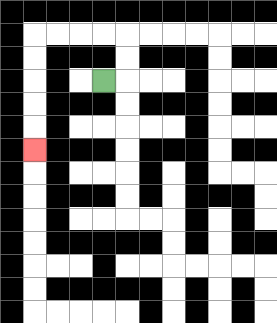{'start': '[4, 3]', 'end': '[1, 6]', 'path_directions': 'R,U,U,L,L,L,L,D,D,D,D,D', 'path_coordinates': '[[4, 3], [5, 3], [5, 2], [5, 1], [4, 1], [3, 1], [2, 1], [1, 1], [1, 2], [1, 3], [1, 4], [1, 5], [1, 6]]'}